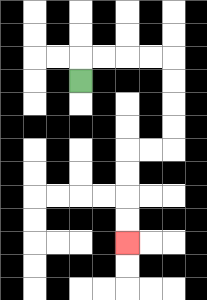{'start': '[3, 3]', 'end': '[5, 10]', 'path_directions': 'U,R,R,R,R,D,D,D,D,L,L,D,D,D,D', 'path_coordinates': '[[3, 3], [3, 2], [4, 2], [5, 2], [6, 2], [7, 2], [7, 3], [7, 4], [7, 5], [7, 6], [6, 6], [5, 6], [5, 7], [5, 8], [5, 9], [5, 10]]'}